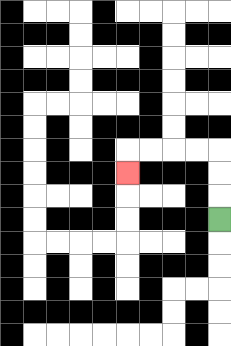{'start': '[9, 9]', 'end': '[5, 7]', 'path_directions': 'U,U,U,L,L,L,L,D', 'path_coordinates': '[[9, 9], [9, 8], [9, 7], [9, 6], [8, 6], [7, 6], [6, 6], [5, 6], [5, 7]]'}